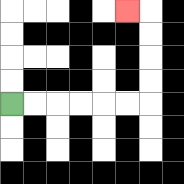{'start': '[0, 4]', 'end': '[5, 0]', 'path_directions': 'R,R,R,R,R,R,U,U,U,U,L', 'path_coordinates': '[[0, 4], [1, 4], [2, 4], [3, 4], [4, 4], [5, 4], [6, 4], [6, 3], [6, 2], [6, 1], [6, 0], [5, 0]]'}